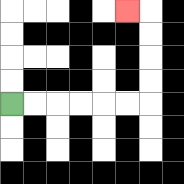{'start': '[0, 4]', 'end': '[5, 0]', 'path_directions': 'R,R,R,R,R,R,U,U,U,U,L', 'path_coordinates': '[[0, 4], [1, 4], [2, 4], [3, 4], [4, 4], [5, 4], [6, 4], [6, 3], [6, 2], [6, 1], [6, 0], [5, 0]]'}